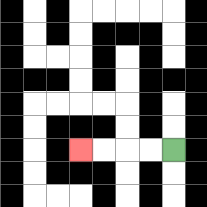{'start': '[7, 6]', 'end': '[3, 6]', 'path_directions': 'L,L,L,L', 'path_coordinates': '[[7, 6], [6, 6], [5, 6], [4, 6], [3, 6]]'}